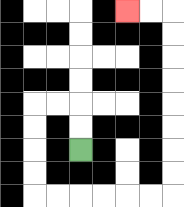{'start': '[3, 6]', 'end': '[5, 0]', 'path_directions': 'U,U,L,L,D,D,D,D,R,R,R,R,R,R,U,U,U,U,U,U,U,U,L,L', 'path_coordinates': '[[3, 6], [3, 5], [3, 4], [2, 4], [1, 4], [1, 5], [1, 6], [1, 7], [1, 8], [2, 8], [3, 8], [4, 8], [5, 8], [6, 8], [7, 8], [7, 7], [7, 6], [7, 5], [7, 4], [7, 3], [7, 2], [7, 1], [7, 0], [6, 0], [5, 0]]'}